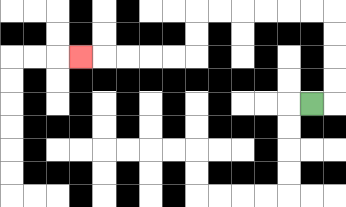{'start': '[13, 4]', 'end': '[3, 2]', 'path_directions': 'R,U,U,U,U,L,L,L,L,L,L,D,D,L,L,L,L,L', 'path_coordinates': '[[13, 4], [14, 4], [14, 3], [14, 2], [14, 1], [14, 0], [13, 0], [12, 0], [11, 0], [10, 0], [9, 0], [8, 0], [8, 1], [8, 2], [7, 2], [6, 2], [5, 2], [4, 2], [3, 2]]'}